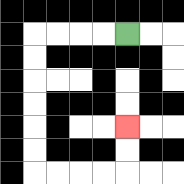{'start': '[5, 1]', 'end': '[5, 5]', 'path_directions': 'L,L,L,L,D,D,D,D,D,D,R,R,R,R,U,U', 'path_coordinates': '[[5, 1], [4, 1], [3, 1], [2, 1], [1, 1], [1, 2], [1, 3], [1, 4], [1, 5], [1, 6], [1, 7], [2, 7], [3, 7], [4, 7], [5, 7], [5, 6], [5, 5]]'}